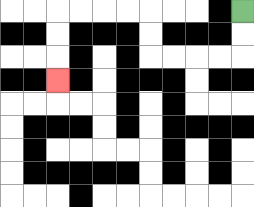{'start': '[10, 0]', 'end': '[2, 3]', 'path_directions': 'D,D,L,L,L,L,U,U,L,L,L,L,D,D,D', 'path_coordinates': '[[10, 0], [10, 1], [10, 2], [9, 2], [8, 2], [7, 2], [6, 2], [6, 1], [6, 0], [5, 0], [4, 0], [3, 0], [2, 0], [2, 1], [2, 2], [2, 3]]'}